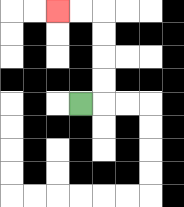{'start': '[3, 4]', 'end': '[2, 0]', 'path_directions': 'R,U,U,U,U,L,L', 'path_coordinates': '[[3, 4], [4, 4], [4, 3], [4, 2], [4, 1], [4, 0], [3, 0], [2, 0]]'}